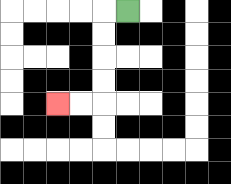{'start': '[5, 0]', 'end': '[2, 4]', 'path_directions': 'L,D,D,D,D,L,L', 'path_coordinates': '[[5, 0], [4, 0], [4, 1], [4, 2], [4, 3], [4, 4], [3, 4], [2, 4]]'}